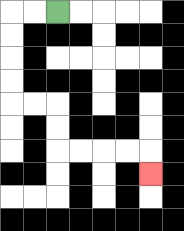{'start': '[2, 0]', 'end': '[6, 7]', 'path_directions': 'L,L,D,D,D,D,R,R,D,D,R,R,R,R,D', 'path_coordinates': '[[2, 0], [1, 0], [0, 0], [0, 1], [0, 2], [0, 3], [0, 4], [1, 4], [2, 4], [2, 5], [2, 6], [3, 6], [4, 6], [5, 6], [6, 6], [6, 7]]'}